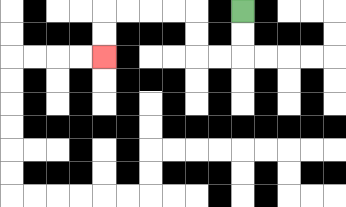{'start': '[10, 0]', 'end': '[4, 2]', 'path_directions': 'D,D,L,L,U,U,L,L,L,L,D,D', 'path_coordinates': '[[10, 0], [10, 1], [10, 2], [9, 2], [8, 2], [8, 1], [8, 0], [7, 0], [6, 0], [5, 0], [4, 0], [4, 1], [4, 2]]'}